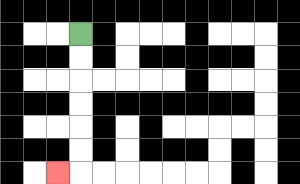{'start': '[3, 1]', 'end': '[2, 7]', 'path_directions': 'D,D,D,D,D,D,L', 'path_coordinates': '[[3, 1], [3, 2], [3, 3], [3, 4], [3, 5], [3, 6], [3, 7], [2, 7]]'}